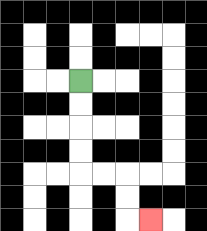{'start': '[3, 3]', 'end': '[6, 9]', 'path_directions': 'D,D,D,D,R,R,D,D,R', 'path_coordinates': '[[3, 3], [3, 4], [3, 5], [3, 6], [3, 7], [4, 7], [5, 7], [5, 8], [5, 9], [6, 9]]'}